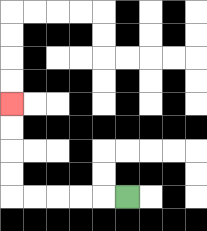{'start': '[5, 8]', 'end': '[0, 4]', 'path_directions': 'L,L,L,L,L,U,U,U,U', 'path_coordinates': '[[5, 8], [4, 8], [3, 8], [2, 8], [1, 8], [0, 8], [0, 7], [0, 6], [0, 5], [0, 4]]'}